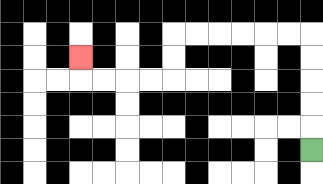{'start': '[13, 6]', 'end': '[3, 2]', 'path_directions': 'U,U,U,U,U,L,L,L,L,L,L,D,D,L,L,L,L,U', 'path_coordinates': '[[13, 6], [13, 5], [13, 4], [13, 3], [13, 2], [13, 1], [12, 1], [11, 1], [10, 1], [9, 1], [8, 1], [7, 1], [7, 2], [7, 3], [6, 3], [5, 3], [4, 3], [3, 3], [3, 2]]'}